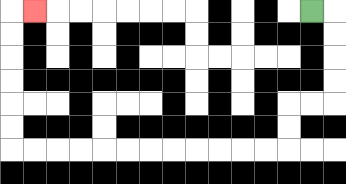{'start': '[13, 0]', 'end': '[1, 0]', 'path_directions': 'R,D,D,D,D,L,L,D,D,L,L,L,L,L,L,L,L,L,L,L,L,U,U,U,U,U,U,R', 'path_coordinates': '[[13, 0], [14, 0], [14, 1], [14, 2], [14, 3], [14, 4], [13, 4], [12, 4], [12, 5], [12, 6], [11, 6], [10, 6], [9, 6], [8, 6], [7, 6], [6, 6], [5, 6], [4, 6], [3, 6], [2, 6], [1, 6], [0, 6], [0, 5], [0, 4], [0, 3], [0, 2], [0, 1], [0, 0], [1, 0]]'}